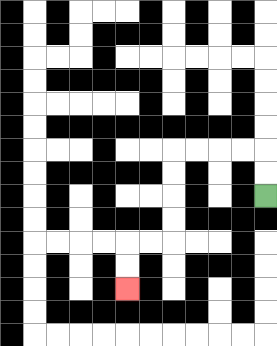{'start': '[11, 8]', 'end': '[5, 12]', 'path_directions': 'U,U,L,L,L,L,D,D,D,D,L,L,D,D', 'path_coordinates': '[[11, 8], [11, 7], [11, 6], [10, 6], [9, 6], [8, 6], [7, 6], [7, 7], [7, 8], [7, 9], [7, 10], [6, 10], [5, 10], [5, 11], [5, 12]]'}